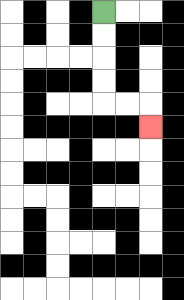{'start': '[4, 0]', 'end': '[6, 5]', 'path_directions': 'D,D,D,D,R,R,D', 'path_coordinates': '[[4, 0], [4, 1], [4, 2], [4, 3], [4, 4], [5, 4], [6, 4], [6, 5]]'}